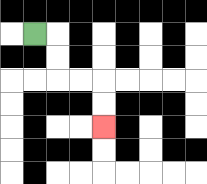{'start': '[1, 1]', 'end': '[4, 5]', 'path_directions': 'R,D,D,R,R,D,D', 'path_coordinates': '[[1, 1], [2, 1], [2, 2], [2, 3], [3, 3], [4, 3], [4, 4], [4, 5]]'}